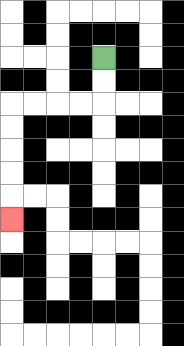{'start': '[4, 2]', 'end': '[0, 9]', 'path_directions': 'D,D,L,L,L,L,D,D,D,D,D', 'path_coordinates': '[[4, 2], [4, 3], [4, 4], [3, 4], [2, 4], [1, 4], [0, 4], [0, 5], [0, 6], [0, 7], [0, 8], [0, 9]]'}